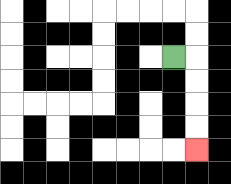{'start': '[7, 2]', 'end': '[8, 6]', 'path_directions': 'R,D,D,D,D', 'path_coordinates': '[[7, 2], [8, 2], [8, 3], [8, 4], [8, 5], [8, 6]]'}